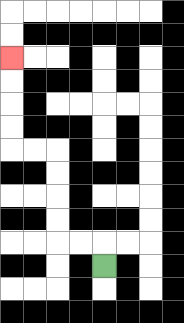{'start': '[4, 11]', 'end': '[0, 2]', 'path_directions': 'U,L,L,U,U,U,U,L,L,U,U,U,U', 'path_coordinates': '[[4, 11], [4, 10], [3, 10], [2, 10], [2, 9], [2, 8], [2, 7], [2, 6], [1, 6], [0, 6], [0, 5], [0, 4], [0, 3], [0, 2]]'}